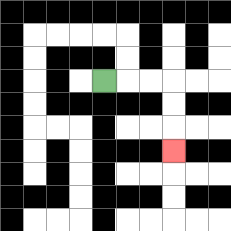{'start': '[4, 3]', 'end': '[7, 6]', 'path_directions': 'R,R,R,D,D,D', 'path_coordinates': '[[4, 3], [5, 3], [6, 3], [7, 3], [7, 4], [7, 5], [7, 6]]'}